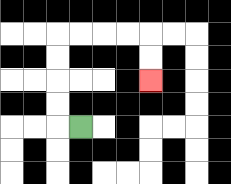{'start': '[3, 5]', 'end': '[6, 3]', 'path_directions': 'L,U,U,U,U,R,R,R,R,D,D', 'path_coordinates': '[[3, 5], [2, 5], [2, 4], [2, 3], [2, 2], [2, 1], [3, 1], [4, 1], [5, 1], [6, 1], [6, 2], [6, 3]]'}